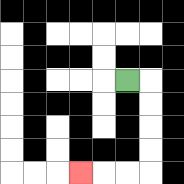{'start': '[5, 3]', 'end': '[3, 7]', 'path_directions': 'R,D,D,D,D,L,L,L', 'path_coordinates': '[[5, 3], [6, 3], [6, 4], [6, 5], [6, 6], [6, 7], [5, 7], [4, 7], [3, 7]]'}